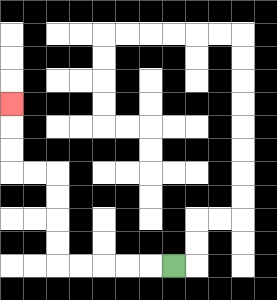{'start': '[7, 11]', 'end': '[0, 4]', 'path_directions': 'L,L,L,L,L,U,U,U,U,L,L,U,U,U', 'path_coordinates': '[[7, 11], [6, 11], [5, 11], [4, 11], [3, 11], [2, 11], [2, 10], [2, 9], [2, 8], [2, 7], [1, 7], [0, 7], [0, 6], [0, 5], [0, 4]]'}